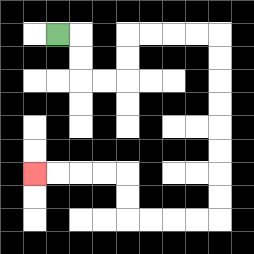{'start': '[2, 1]', 'end': '[1, 7]', 'path_directions': 'R,D,D,R,R,U,U,R,R,R,R,D,D,D,D,D,D,D,D,L,L,L,L,U,U,L,L,L,L', 'path_coordinates': '[[2, 1], [3, 1], [3, 2], [3, 3], [4, 3], [5, 3], [5, 2], [5, 1], [6, 1], [7, 1], [8, 1], [9, 1], [9, 2], [9, 3], [9, 4], [9, 5], [9, 6], [9, 7], [9, 8], [9, 9], [8, 9], [7, 9], [6, 9], [5, 9], [5, 8], [5, 7], [4, 7], [3, 7], [2, 7], [1, 7]]'}